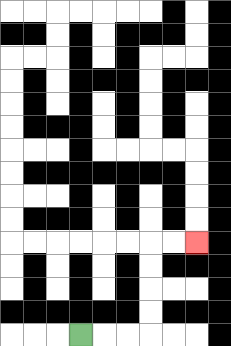{'start': '[3, 14]', 'end': '[8, 10]', 'path_directions': 'R,R,R,U,U,U,U,R,R', 'path_coordinates': '[[3, 14], [4, 14], [5, 14], [6, 14], [6, 13], [6, 12], [6, 11], [6, 10], [7, 10], [8, 10]]'}